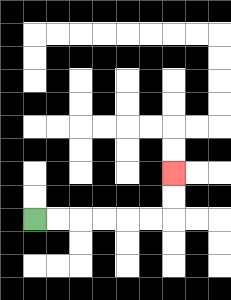{'start': '[1, 9]', 'end': '[7, 7]', 'path_directions': 'R,R,R,R,R,R,U,U', 'path_coordinates': '[[1, 9], [2, 9], [3, 9], [4, 9], [5, 9], [6, 9], [7, 9], [7, 8], [7, 7]]'}